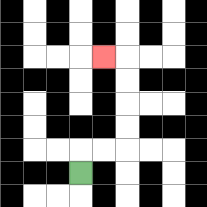{'start': '[3, 7]', 'end': '[4, 2]', 'path_directions': 'U,R,R,U,U,U,U,L', 'path_coordinates': '[[3, 7], [3, 6], [4, 6], [5, 6], [5, 5], [5, 4], [5, 3], [5, 2], [4, 2]]'}